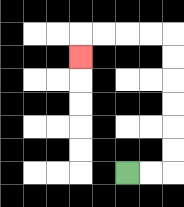{'start': '[5, 7]', 'end': '[3, 2]', 'path_directions': 'R,R,U,U,U,U,U,U,L,L,L,L,D', 'path_coordinates': '[[5, 7], [6, 7], [7, 7], [7, 6], [7, 5], [7, 4], [7, 3], [7, 2], [7, 1], [6, 1], [5, 1], [4, 1], [3, 1], [3, 2]]'}